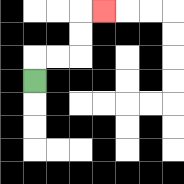{'start': '[1, 3]', 'end': '[4, 0]', 'path_directions': 'U,R,R,U,U,R', 'path_coordinates': '[[1, 3], [1, 2], [2, 2], [3, 2], [3, 1], [3, 0], [4, 0]]'}